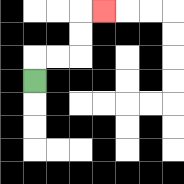{'start': '[1, 3]', 'end': '[4, 0]', 'path_directions': 'U,R,R,U,U,R', 'path_coordinates': '[[1, 3], [1, 2], [2, 2], [3, 2], [3, 1], [3, 0], [4, 0]]'}